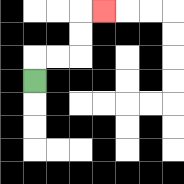{'start': '[1, 3]', 'end': '[4, 0]', 'path_directions': 'U,R,R,U,U,R', 'path_coordinates': '[[1, 3], [1, 2], [2, 2], [3, 2], [3, 1], [3, 0], [4, 0]]'}